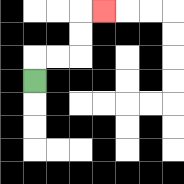{'start': '[1, 3]', 'end': '[4, 0]', 'path_directions': 'U,R,R,U,U,R', 'path_coordinates': '[[1, 3], [1, 2], [2, 2], [3, 2], [3, 1], [3, 0], [4, 0]]'}